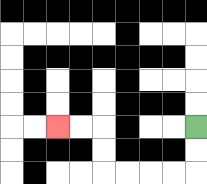{'start': '[8, 5]', 'end': '[2, 5]', 'path_directions': 'D,D,L,L,L,L,U,U,L,L', 'path_coordinates': '[[8, 5], [8, 6], [8, 7], [7, 7], [6, 7], [5, 7], [4, 7], [4, 6], [4, 5], [3, 5], [2, 5]]'}